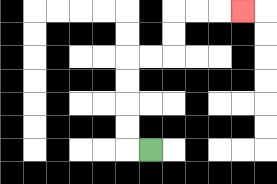{'start': '[6, 6]', 'end': '[10, 0]', 'path_directions': 'L,U,U,U,U,R,R,U,U,R,R,R', 'path_coordinates': '[[6, 6], [5, 6], [5, 5], [5, 4], [5, 3], [5, 2], [6, 2], [7, 2], [7, 1], [7, 0], [8, 0], [9, 0], [10, 0]]'}